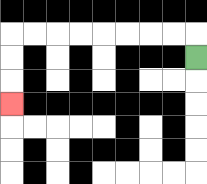{'start': '[8, 2]', 'end': '[0, 4]', 'path_directions': 'U,L,L,L,L,L,L,L,L,D,D,D', 'path_coordinates': '[[8, 2], [8, 1], [7, 1], [6, 1], [5, 1], [4, 1], [3, 1], [2, 1], [1, 1], [0, 1], [0, 2], [0, 3], [0, 4]]'}